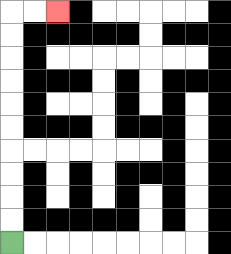{'start': '[0, 10]', 'end': '[2, 0]', 'path_directions': 'U,U,U,U,U,U,U,U,U,U,R,R', 'path_coordinates': '[[0, 10], [0, 9], [0, 8], [0, 7], [0, 6], [0, 5], [0, 4], [0, 3], [0, 2], [0, 1], [0, 0], [1, 0], [2, 0]]'}